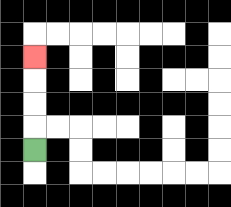{'start': '[1, 6]', 'end': '[1, 2]', 'path_directions': 'U,U,U,U', 'path_coordinates': '[[1, 6], [1, 5], [1, 4], [1, 3], [1, 2]]'}